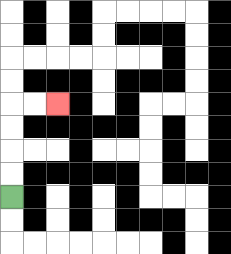{'start': '[0, 8]', 'end': '[2, 4]', 'path_directions': 'U,U,U,U,R,R', 'path_coordinates': '[[0, 8], [0, 7], [0, 6], [0, 5], [0, 4], [1, 4], [2, 4]]'}